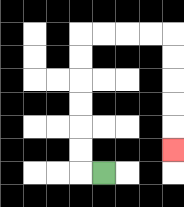{'start': '[4, 7]', 'end': '[7, 6]', 'path_directions': 'L,U,U,U,U,U,U,R,R,R,R,D,D,D,D,D', 'path_coordinates': '[[4, 7], [3, 7], [3, 6], [3, 5], [3, 4], [3, 3], [3, 2], [3, 1], [4, 1], [5, 1], [6, 1], [7, 1], [7, 2], [7, 3], [7, 4], [7, 5], [7, 6]]'}